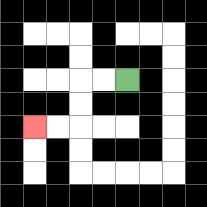{'start': '[5, 3]', 'end': '[1, 5]', 'path_directions': 'L,L,D,D,L,L', 'path_coordinates': '[[5, 3], [4, 3], [3, 3], [3, 4], [3, 5], [2, 5], [1, 5]]'}